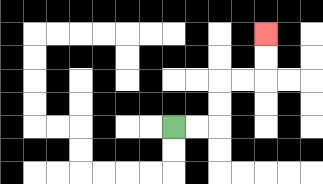{'start': '[7, 5]', 'end': '[11, 1]', 'path_directions': 'R,R,U,U,R,R,U,U', 'path_coordinates': '[[7, 5], [8, 5], [9, 5], [9, 4], [9, 3], [10, 3], [11, 3], [11, 2], [11, 1]]'}